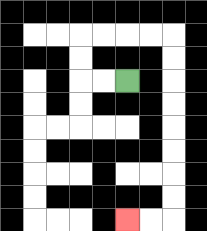{'start': '[5, 3]', 'end': '[5, 9]', 'path_directions': 'L,L,U,U,R,R,R,R,D,D,D,D,D,D,D,D,L,L', 'path_coordinates': '[[5, 3], [4, 3], [3, 3], [3, 2], [3, 1], [4, 1], [5, 1], [6, 1], [7, 1], [7, 2], [7, 3], [7, 4], [7, 5], [7, 6], [7, 7], [7, 8], [7, 9], [6, 9], [5, 9]]'}